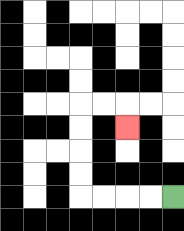{'start': '[7, 8]', 'end': '[5, 5]', 'path_directions': 'L,L,L,L,U,U,U,U,R,R,D', 'path_coordinates': '[[7, 8], [6, 8], [5, 8], [4, 8], [3, 8], [3, 7], [3, 6], [3, 5], [3, 4], [4, 4], [5, 4], [5, 5]]'}